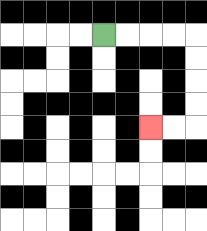{'start': '[4, 1]', 'end': '[6, 5]', 'path_directions': 'R,R,R,R,D,D,D,D,L,L', 'path_coordinates': '[[4, 1], [5, 1], [6, 1], [7, 1], [8, 1], [8, 2], [8, 3], [8, 4], [8, 5], [7, 5], [6, 5]]'}